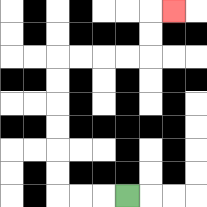{'start': '[5, 8]', 'end': '[7, 0]', 'path_directions': 'L,L,L,U,U,U,U,U,U,R,R,R,R,U,U,R', 'path_coordinates': '[[5, 8], [4, 8], [3, 8], [2, 8], [2, 7], [2, 6], [2, 5], [2, 4], [2, 3], [2, 2], [3, 2], [4, 2], [5, 2], [6, 2], [6, 1], [6, 0], [7, 0]]'}